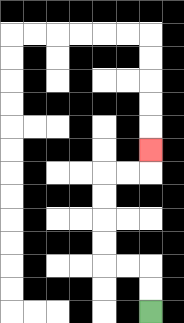{'start': '[6, 13]', 'end': '[6, 6]', 'path_directions': 'U,U,L,L,U,U,U,U,R,R,U', 'path_coordinates': '[[6, 13], [6, 12], [6, 11], [5, 11], [4, 11], [4, 10], [4, 9], [4, 8], [4, 7], [5, 7], [6, 7], [6, 6]]'}